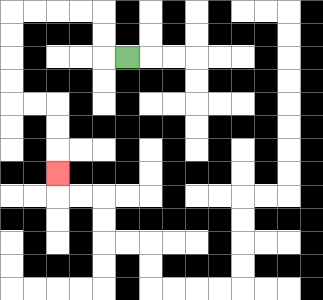{'start': '[5, 2]', 'end': '[2, 7]', 'path_directions': 'L,U,U,L,L,L,L,D,D,D,D,R,R,D,D,D', 'path_coordinates': '[[5, 2], [4, 2], [4, 1], [4, 0], [3, 0], [2, 0], [1, 0], [0, 0], [0, 1], [0, 2], [0, 3], [0, 4], [1, 4], [2, 4], [2, 5], [2, 6], [2, 7]]'}